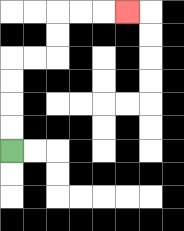{'start': '[0, 6]', 'end': '[5, 0]', 'path_directions': 'U,U,U,U,R,R,U,U,R,R,R', 'path_coordinates': '[[0, 6], [0, 5], [0, 4], [0, 3], [0, 2], [1, 2], [2, 2], [2, 1], [2, 0], [3, 0], [4, 0], [5, 0]]'}